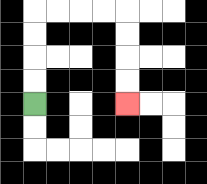{'start': '[1, 4]', 'end': '[5, 4]', 'path_directions': 'U,U,U,U,R,R,R,R,D,D,D,D', 'path_coordinates': '[[1, 4], [1, 3], [1, 2], [1, 1], [1, 0], [2, 0], [3, 0], [4, 0], [5, 0], [5, 1], [5, 2], [5, 3], [5, 4]]'}